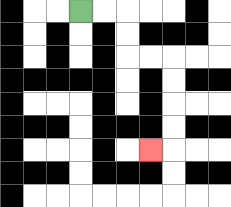{'start': '[3, 0]', 'end': '[6, 6]', 'path_directions': 'R,R,D,D,R,R,D,D,D,D,L', 'path_coordinates': '[[3, 0], [4, 0], [5, 0], [5, 1], [5, 2], [6, 2], [7, 2], [7, 3], [7, 4], [7, 5], [7, 6], [6, 6]]'}